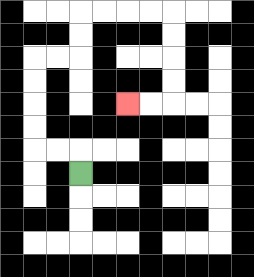{'start': '[3, 7]', 'end': '[5, 4]', 'path_directions': 'U,L,L,U,U,U,U,R,R,U,U,R,R,R,R,D,D,D,D,L,L', 'path_coordinates': '[[3, 7], [3, 6], [2, 6], [1, 6], [1, 5], [1, 4], [1, 3], [1, 2], [2, 2], [3, 2], [3, 1], [3, 0], [4, 0], [5, 0], [6, 0], [7, 0], [7, 1], [7, 2], [7, 3], [7, 4], [6, 4], [5, 4]]'}